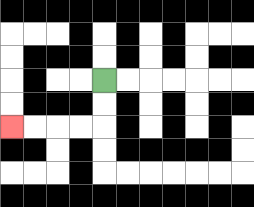{'start': '[4, 3]', 'end': '[0, 5]', 'path_directions': 'D,D,L,L,L,L', 'path_coordinates': '[[4, 3], [4, 4], [4, 5], [3, 5], [2, 5], [1, 5], [0, 5]]'}